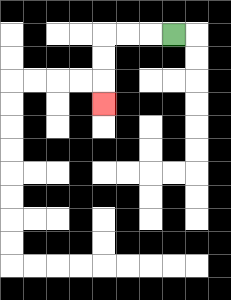{'start': '[7, 1]', 'end': '[4, 4]', 'path_directions': 'L,L,L,D,D,D', 'path_coordinates': '[[7, 1], [6, 1], [5, 1], [4, 1], [4, 2], [4, 3], [4, 4]]'}